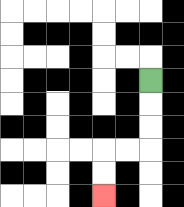{'start': '[6, 3]', 'end': '[4, 8]', 'path_directions': 'D,D,D,L,L,D,D', 'path_coordinates': '[[6, 3], [6, 4], [6, 5], [6, 6], [5, 6], [4, 6], [4, 7], [4, 8]]'}